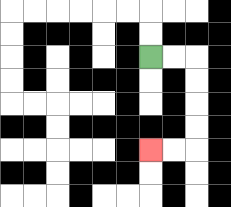{'start': '[6, 2]', 'end': '[6, 6]', 'path_directions': 'R,R,D,D,D,D,L,L', 'path_coordinates': '[[6, 2], [7, 2], [8, 2], [8, 3], [8, 4], [8, 5], [8, 6], [7, 6], [6, 6]]'}